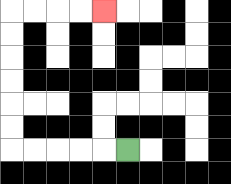{'start': '[5, 6]', 'end': '[4, 0]', 'path_directions': 'L,L,L,L,L,U,U,U,U,U,U,R,R,R,R', 'path_coordinates': '[[5, 6], [4, 6], [3, 6], [2, 6], [1, 6], [0, 6], [0, 5], [0, 4], [0, 3], [0, 2], [0, 1], [0, 0], [1, 0], [2, 0], [3, 0], [4, 0]]'}